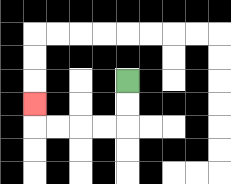{'start': '[5, 3]', 'end': '[1, 4]', 'path_directions': 'D,D,L,L,L,L,U', 'path_coordinates': '[[5, 3], [5, 4], [5, 5], [4, 5], [3, 5], [2, 5], [1, 5], [1, 4]]'}